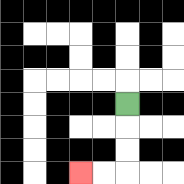{'start': '[5, 4]', 'end': '[3, 7]', 'path_directions': 'D,D,D,L,L', 'path_coordinates': '[[5, 4], [5, 5], [5, 6], [5, 7], [4, 7], [3, 7]]'}